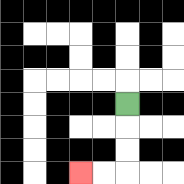{'start': '[5, 4]', 'end': '[3, 7]', 'path_directions': 'D,D,D,L,L', 'path_coordinates': '[[5, 4], [5, 5], [5, 6], [5, 7], [4, 7], [3, 7]]'}